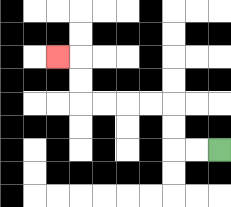{'start': '[9, 6]', 'end': '[2, 2]', 'path_directions': 'L,L,U,U,L,L,L,L,U,U,L', 'path_coordinates': '[[9, 6], [8, 6], [7, 6], [7, 5], [7, 4], [6, 4], [5, 4], [4, 4], [3, 4], [3, 3], [3, 2], [2, 2]]'}